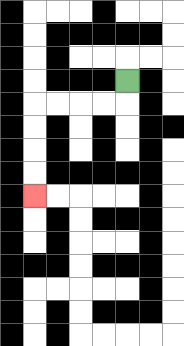{'start': '[5, 3]', 'end': '[1, 8]', 'path_directions': 'D,L,L,L,L,D,D,D,D', 'path_coordinates': '[[5, 3], [5, 4], [4, 4], [3, 4], [2, 4], [1, 4], [1, 5], [1, 6], [1, 7], [1, 8]]'}